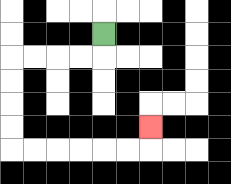{'start': '[4, 1]', 'end': '[6, 5]', 'path_directions': 'D,L,L,L,L,D,D,D,D,R,R,R,R,R,R,U', 'path_coordinates': '[[4, 1], [4, 2], [3, 2], [2, 2], [1, 2], [0, 2], [0, 3], [0, 4], [0, 5], [0, 6], [1, 6], [2, 6], [3, 6], [4, 6], [5, 6], [6, 6], [6, 5]]'}